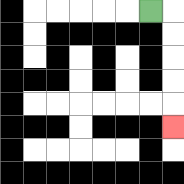{'start': '[6, 0]', 'end': '[7, 5]', 'path_directions': 'R,D,D,D,D,D', 'path_coordinates': '[[6, 0], [7, 0], [7, 1], [7, 2], [7, 3], [7, 4], [7, 5]]'}